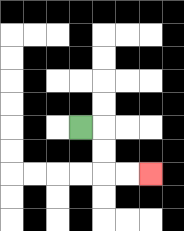{'start': '[3, 5]', 'end': '[6, 7]', 'path_directions': 'R,D,D,R,R', 'path_coordinates': '[[3, 5], [4, 5], [4, 6], [4, 7], [5, 7], [6, 7]]'}